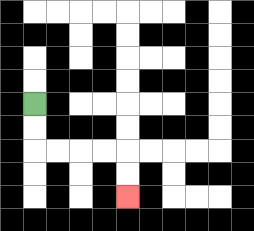{'start': '[1, 4]', 'end': '[5, 8]', 'path_directions': 'D,D,R,R,R,R,D,D', 'path_coordinates': '[[1, 4], [1, 5], [1, 6], [2, 6], [3, 6], [4, 6], [5, 6], [5, 7], [5, 8]]'}